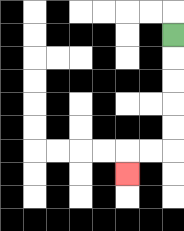{'start': '[7, 1]', 'end': '[5, 7]', 'path_directions': 'D,D,D,D,D,L,L,D', 'path_coordinates': '[[7, 1], [7, 2], [7, 3], [7, 4], [7, 5], [7, 6], [6, 6], [5, 6], [5, 7]]'}